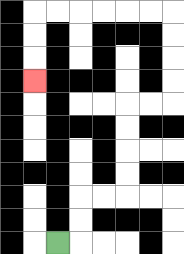{'start': '[2, 10]', 'end': '[1, 3]', 'path_directions': 'R,U,U,R,R,U,U,U,U,R,R,U,U,U,U,L,L,L,L,L,L,D,D,D', 'path_coordinates': '[[2, 10], [3, 10], [3, 9], [3, 8], [4, 8], [5, 8], [5, 7], [5, 6], [5, 5], [5, 4], [6, 4], [7, 4], [7, 3], [7, 2], [7, 1], [7, 0], [6, 0], [5, 0], [4, 0], [3, 0], [2, 0], [1, 0], [1, 1], [1, 2], [1, 3]]'}